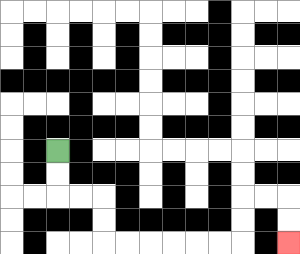{'start': '[2, 6]', 'end': '[12, 10]', 'path_directions': 'D,D,R,R,D,D,R,R,R,R,R,R,U,U,R,R,D,D', 'path_coordinates': '[[2, 6], [2, 7], [2, 8], [3, 8], [4, 8], [4, 9], [4, 10], [5, 10], [6, 10], [7, 10], [8, 10], [9, 10], [10, 10], [10, 9], [10, 8], [11, 8], [12, 8], [12, 9], [12, 10]]'}